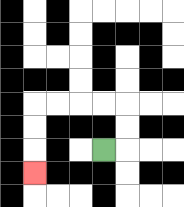{'start': '[4, 6]', 'end': '[1, 7]', 'path_directions': 'R,U,U,L,L,L,L,D,D,D', 'path_coordinates': '[[4, 6], [5, 6], [5, 5], [5, 4], [4, 4], [3, 4], [2, 4], [1, 4], [1, 5], [1, 6], [1, 7]]'}